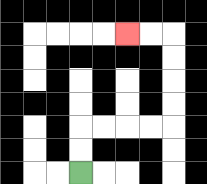{'start': '[3, 7]', 'end': '[5, 1]', 'path_directions': 'U,U,R,R,R,R,U,U,U,U,L,L', 'path_coordinates': '[[3, 7], [3, 6], [3, 5], [4, 5], [5, 5], [6, 5], [7, 5], [7, 4], [7, 3], [7, 2], [7, 1], [6, 1], [5, 1]]'}